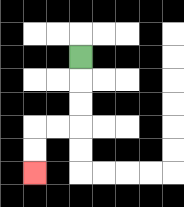{'start': '[3, 2]', 'end': '[1, 7]', 'path_directions': 'D,D,D,L,L,D,D', 'path_coordinates': '[[3, 2], [3, 3], [3, 4], [3, 5], [2, 5], [1, 5], [1, 6], [1, 7]]'}